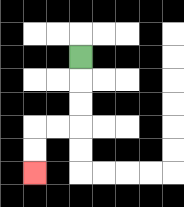{'start': '[3, 2]', 'end': '[1, 7]', 'path_directions': 'D,D,D,L,L,D,D', 'path_coordinates': '[[3, 2], [3, 3], [3, 4], [3, 5], [2, 5], [1, 5], [1, 6], [1, 7]]'}